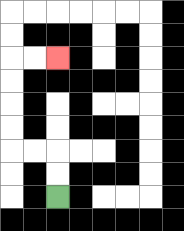{'start': '[2, 8]', 'end': '[2, 2]', 'path_directions': 'U,U,L,L,U,U,U,U,R,R', 'path_coordinates': '[[2, 8], [2, 7], [2, 6], [1, 6], [0, 6], [0, 5], [0, 4], [0, 3], [0, 2], [1, 2], [2, 2]]'}